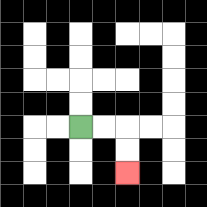{'start': '[3, 5]', 'end': '[5, 7]', 'path_directions': 'R,R,D,D', 'path_coordinates': '[[3, 5], [4, 5], [5, 5], [5, 6], [5, 7]]'}